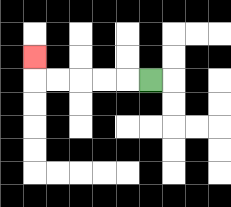{'start': '[6, 3]', 'end': '[1, 2]', 'path_directions': 'L,L,L,L,L,U', 'path_coordinates': '[[6, 3], [5, 3], [4, 3], [3, 3], [2, 3], [1, 3], [1, 2]]'}